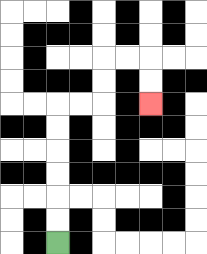{'start': '[2, 10]', 'end': '[6, 4]', 'path_directions': 'U,U,U,U,U,U,R,R,U,U,R,R,D,D', 'path_coordinates': '[[2, 10], [2, 9], [2, 8], [2, 7], [2, 6], [2, 5], [2, 4], [3, 4], [4, 4], [4, 3], [4, 2], [5, 2], [6, 2], [6, 3], [6, 4]]'}